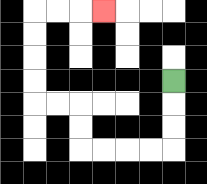{'start': '[7, 3]', 'end': '[4, 0]', 'path_directions': 'D,D,D,L,L,L,L,U,U,L,L,U,U,U,U,R,R,R', 'path_coordinates': '[[7, 3], [7, 4], [7, 5], [7, 6], [6, 6], [5, 6], [4, 6], [3, 6], [3, 5], [3, 4], [2, 4], [1, 4], [1, 3], [1, 2], [1, 1], [1, 0], [2, 0], [3, 0], [4, 0]]'}